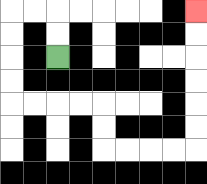{'start': '[2, 2]', 'end': '[8, 0]', 'path_directions': 'U,U,L,L,D,D,D,D,R,R,R,R,D,D,R,R,R,R,U,U,U,U,U,U', 'path_coordinates': '[[2, 2], [2, 1], [2, 0], [1, 0], [0, 0], [0, 1], [0, 2], [0, 3], [0, 4], [1, 4], [2, 4], [3, 4], [4, 4], [4, 5], [4, 6], [5, 6], [6, 6], [7, 6], [8, 6], [8, 5], [8, 4], [8, 3], [8, 2], [8, 1], [8, 0]]'}